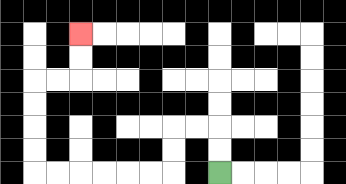{'start': '[9, 7]', 'end': '[3, 1]', 'path_directions': 'U,U,L,L,D,D,L,L,L,L,L,L,U,U,U,U,R,R,U,U', 'path_coordinates': '[[9, 7], [9, 6], [9, 5], [8, 5], [7, 5], [7, 6], [7, 7], [6, 7], [5, 7], [4, 7], [3, 7], [2, 7], [1, 7], [1, 6], [1, 5], [1, 4], [1, 3], [2, 3], [3, 3], [3, 2], [3, 1]]'}